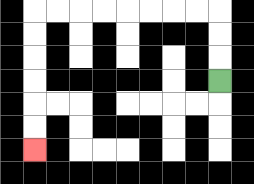{'start': '[9, 3]', 'end': '[1, 6]', 'path_directions': 'U,U,U,L,L,L,L,L,L,L,L,D,D,D,D,D,D', 'path_coordinates': '[[9, 3], [9, 2], [9, 1], [9, 0], [8, 0], [7, 0], [6, 0], [5, 0], [4, 0], [3, 0], [2, 0], [1, 0], [1, 1], [1, 2], [1, 3], [1, 4], [1, 5], [1, 6]]'}